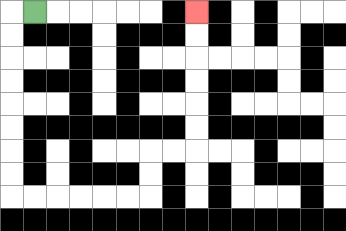{'start': '[1, 0]', 'end': '[8, 0]', 'path_directions': 'L,D,D,D,D,D,D,D,D,R,R,R,R,R,R,U,U,R,R,U,U,U,U,U,U', 'path_coordinates': '[[1, 0], [0, 0], [0, 1], [0, 2], [0, 3], [0, 4], [0, 5], [0, 6], [0, 7], [0, 8], [1, 8], [2, 8], [3, 8], [4, 8], [5, 8], [6, 8], [6, 7], [6, 6], [7, 6], [8, 6], [8, 5], [8, 4], [8, 3], [8, 2], [8, 1], [8, 0]]'}